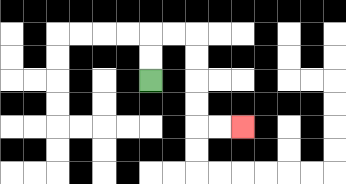{'start': '[6, 3]', 'end': '[10, 5]', 'path_directions': 'U,U,R,R,D,D,D,D,R,R', 'path_coordinates': '[[6, 3], [6, 2], [6, 1], [7, 1], [8, 1], [8, 2], [8, 3], [8, 4], [8, 5], [9, 5], [10, 5]]'}